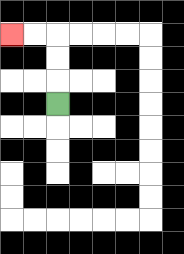{'start': '[2, 4]', 'end': '[0, 1]', 'path_directions': 'U,U,U,L,L', 'path_coordinates': '[[2, 4], [2, 3], [2, 2], [2, 1], [1, 1], [0, 1]]'}